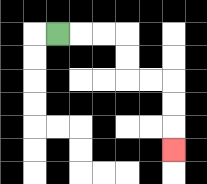{'start': '[2, 1]', 'end': '[7, 6]', 'path_directions': 'R,R,R,D,D,R,R,D,D,D', 'path_coordinates': '[[2, 1], [3, 1], [4, 1], [5, 1], [5, 2], [5, 3], [6, 3], [7, 3], [7, 4], [7, 5], [7, 6]]'}